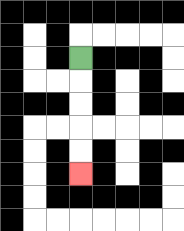{'start': '[3, 2]', 'end': '[3, 7]', 'path_directions': 'D,D,D,D,D', 'path_coordinates': '[[3, 2], [3, 3], [3, 4], [3, 5], [3, 6], [3, 7]]'}